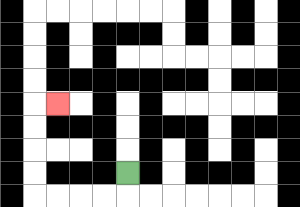{'start': '[5, 7]', 'end': '[2, 4]', 'path_directions': 'D,L,L,L,L,U,U,U,U,R', 'path_coordinates': '[[5, 7], [5, 8], [4, 8], [3, 8], [2, 8], [1, 8], [1, 7], [1, 6], [1, 5], [1, 4], [2, 4]]'}